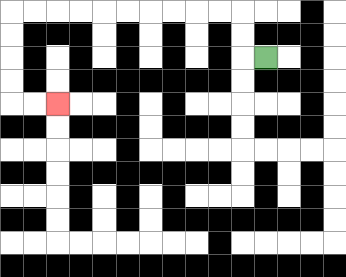{'start': '[11, 2]', 'end': '[2, 4]', 'path_directions': 'L,U,U,L,L,L,L,L,L,L,L,L,L,D,D,D,D,R,R', 'path_coordinates': '[[11, 2], [10, 2], [10, 1], [10, 0], [9, 0], [8, 0], [7, 0], [6, 0], [5, 0], [4, 0], [3, 0], [2, 0], [1, 0], [0, 0], [0, 1], [0, 2], [0, 3], [0, 4], [1, 4], [2, 4]]'}